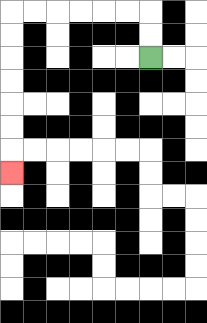{'start': '[6, 2]', 'end': '[0, 7]', 'path_directions': 'U,U,L,L,L,L,L,L,D,D,D,D,D,D,D', 'path_coordinates': '[[6, 2], [6, 1], [6, 0], [5, 0], [4, 0], [3, 0], [2, 0], [1, 0], [0, 0], [0, 1], [0, 2], [0, 3], [0, 4], [0, 5], [0, 6], [0, 7]]'}